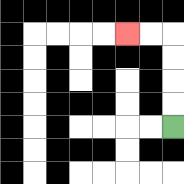{'start': '[7, 5]', 'end': '[5, 1]', 'path_directions': 'U,U,U,U,L,L', 'path_coordinates': '[[7, 5], [7, 4], [7, 3], [7, 2], [7, 1], [6, 1], [5, 1]]'}